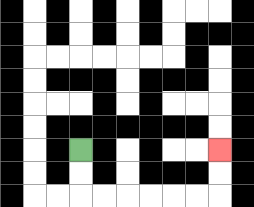{'start': '[3, 6]', 'end': '[9, 6]', 'path_directions': 'D,D,R,R,R,R,R,R,U,U', 'path_coordinates': '[[3, 6], [3, 7], [3, 8], [4, 8], [5, 8], [6, 8], [7, 8], [8, 8], [9, 8], [9, 7], [9, 6]]'}